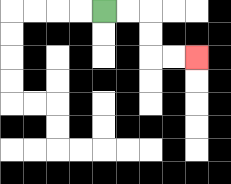{'start': '[4, 0]', 'end': '[8, 2]', 'path_directions': 'R,R,D,D,R,R', 'path_coordinates': '[[4, 0], [5, 0], [6, 0], [6, 1], [6, 2], [7, 2], [8, 2]]'}